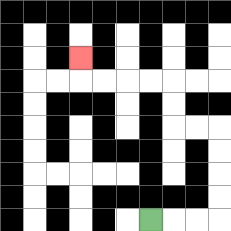{'start': '[6, 9]', 'end': '[3, 2]', 'path_directions': 'R,R,R,U,U,U,U,L,L,U,U,L,L,L,L,U', 'path_coordinates': '[[6, 9], [7, 9], [8, 9], [9, 9], [9, 8], [9, 7], [9, 6], [9, 5], [8, 5], [7, 5], [7, 4], [7, 3], [6, 3], [5, 3], [4, 3], [3, 3], [3, 2]]'}